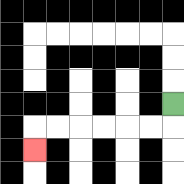{'start': '[7, 4]', 'end': '[1, 6]', 'path_directions': 'D,L,L,L,L,L,L,D', 'path_coordinates': '[[7, 4], [7, 5], [6, 5], [5, 5], [4, 5], [3, 5], [2, 5], [1, 5], [1, 6]]'}